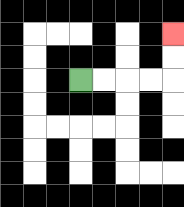{'start': '[3, 3]', 'end': '[7, 1]', 'path_directions': 'R,R,R,R,U,U', 'path_coordinates': '[[3, 3], [4, 3], [5, 3], [6, 3], [7, 3], [7, 2], [7, 1]]'}